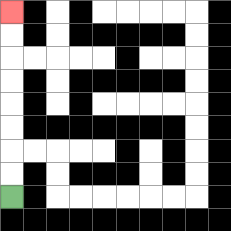{'start': '[0, 8]', 'end': '[0, 0]', 'path_directions': 'U,U,U,U,U,U,U,U', 'path_coordinates': '[[0, 8], [0, 7], [0, 6], [0, 5], [0, 4], [0, 3], [0, 2], [0, 1], [0, 0]]'}